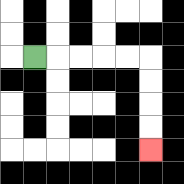{'start': '[1, 2]', 'end': '[6, 6]', 'path_directions': 'R,R,R,R,R,D,D,D,D', 'path_coordinates': '[[1, 2], [2, 2], [3, 2], [4, 2], [5, 2], [6, 2], [6, 3], [6, 4], [6, 5], [6, 6]]'}